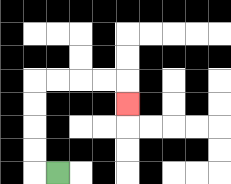{'start': '[2, 7]', 'end': '[5, 4]', 'path_directions': 'L,U,U,U,U,R,R,R,R,D', 'path_coordinates': '[[2, 7], [1, 7], [1, 6], [1, 5], [1, 4], [1, 3], [2, 3], [3, 3], [4, 3], [5, 3], [5, 4]]'}